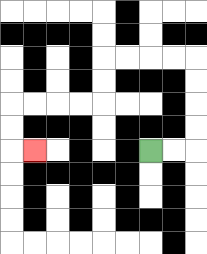{'start': '[6, 6]', 'end': '[1, 6]', 'path_directions': 'R,R,U,U,U,U,L,L,L,L,D,D,L,L,L,L,D,D,R', 'path_coordinates': '[[6, 6], [7, 6], [8, 6], [8, 5], [8, 4], [8, 3], [8, 2], [7, 2], [6, 2], [5, 2], [4, 2], [4, 3], [4, 4], [3, 4], [2, 4], [1, 4], [0, 4], [0, 5], [0, 6], [1, 6]]'}